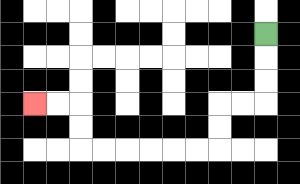{'start': '[11, 1]', 'end': '[1, 4]', 'path_directions': 'D,D,D,L,L,D,D,L,L,L,L,L,L,U,U,L,L', 'path_coordinates': '[[11, 1], [11, 2], [11, 3], [11, 4], [10, 4], [9, 4], [9, 5], [9, 6], [8, 6], [7, 6], [6, 6], [5, 6], [4, 6], [3, 6], [3, 5], [3, 4], [2, 4], [1, 4]]'}